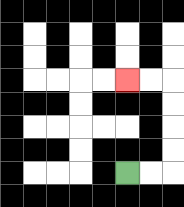{'start': '[5, 7]', 'end': '[5, 3]', 'path_directions': 'R,R,U,U,U,U,L,L', 'path_coordinates': '[[5, 7], [6, 7], [7, 7], [7, 6], [7, 5], [7, 4], [7, 3], [6, 3], [5, 3]]'}